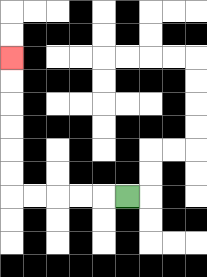{'start': '[5, 8]', 'end': '[0, 2]', 'path_directions': 'L,L,L,L,L,U,U,U,U,U,U', 'path_coordinates': '[[5, 8], [4, 8], [3, 8], [2, 8], [1, 8], [0, 8], [0, 7], [0, 6], [0, 5], [0, 4], [0, 3], [0, 2]]'}